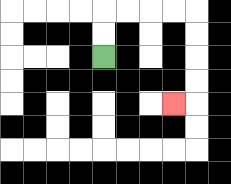{'start': '[4, 2]', 'end': '[7, 4]', 'path_directions': 'U,U,R,R,R,R,D,D,D,D,L', 'path_coordinates': '[[4, 2], [4, 1], [4, 0], [5, 0], [6, 0], [7, 0], [8, 0], [8, 1], [8, 2], [8, 3], [8, 4], [7, 4]]'}